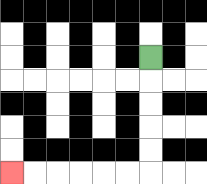{'start': '[6, 2]', 'end': '[0, 7]', 'path_directions': 'D,D,D,D,D,L,L,L,L,L,L', 'path_coordinates': '[[6, 2], [6, 3], [6, 4], [6, 5], [6, 6], [6, 7], [5, 7], [4, 7], [3, 7], [2, 7], [1, 7], [0, 7]]'}